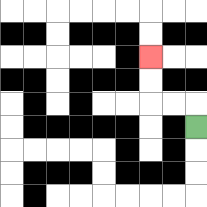{'start': '[8, 5]', 'end': '[6, 2]', 'path_directions': 'U,L,L,U,U', 'path_coordinates': '[[8, 5], [8, 4], [7, 4], [6, 4], [6, 3], [6, 2]]'}